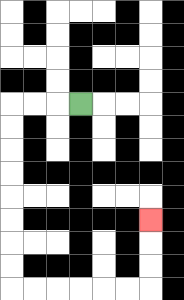{'start': '[3, 4]', 'end': '[6, 9]', 'path_directions': 'L,L,L,D,D,D,D,D,D,D,D,R,R,R,R,R,R,U,U,U', 'path_coordinates': '[[3, 4], [2, 4], [1, 4], [0, 4], [0, 5], [0, 6], [0, 7], [0, 8], [0, 9], [0, 10], [0, 11], [0, 12], [1, 12], [2, 12], [3, 12], [4, 12], [5, 12], [6, 12], [6, 11], [6, 10], [6, 9]]'}